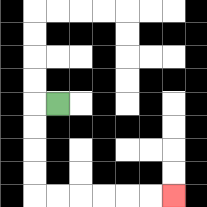{'start': '[2, 4]', 'end': '[7, 8]', 'path_directions': 'L,D,D,D,D,R,R,R,R,R,R', 'path_coordinates': '[[2, 4], [1, 4], [1, 5], [1, 6], [1, 7], [1, 8], [2, 8], [3, 8], [4, 8], [5, 8], [6, 8], [7, 8]]'}